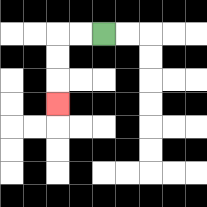{'start': '[4, 1]', 'end': '[2, 4]', 'path_directions': 'L,L,D,D,D', 'path_coordinates': '[[4, 1], [3, 1], [2, 1], [2, 2], [2, 3], [2, 4]]'}